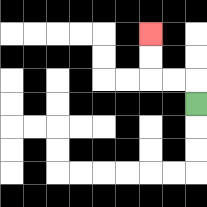{'start': '[8, 4]', 'end': '[6, 1]', 'path_directions': 'U,L,L,U,U', 'path_coordinates': '[[8, 4], [8, 3], [7, 3], [6, 3], [6, 2], [6, 1]]'}